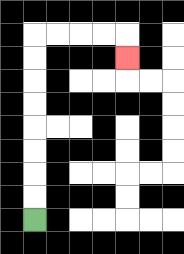{'start': '[1, 9]', 'end': '[5, 2]', 'path_directions': 'U,U,U,U,U,U,U,U,R,R,R,R,D', 'path_coordinates': '[[1, 9], [1, 8], [1, 7], [1, 6], [1, 5], [1, 4], [1, 3], [1, 2], [1, 1], [2, 1], [3, 1], [4, 1], [5, 1], [5, 2]]'}